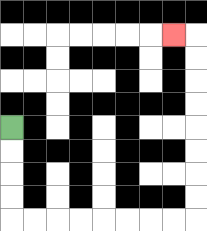{'start': '[0, 5]', 'end': '[7, 1]', 'path_directions': 'D,D,D,D,R,R,R,R,R,R,R,R,U,U,U,U,U,U,U,U,L', 'path_coordinates': '[[0, 5], [0, 6], [0, 7], [0, 8], [0, 9], [1, 9], [2, 9], [3, 9], [4, 9], [5, 9], [6, 9], [7, 9], [8, 9], [8, 8], [8, 7], [8, 6], [8, 5], [8, 4], [8, 3], [8, 2], [8, 1], [7, 1]]'}